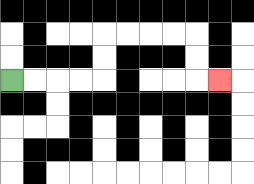{'start': '[0, 3]', 'end': '[9, 3]', 'path_directions': 'R,R,R,R,U,U,R,R,R,R,D,D,R', 'path_coordinates': '[[0, 3], [1, 3], [2, 3], [3, 3], [4, 3], [4, 2], [4, 1], [5, 1], [6, 1], [7, 1], [8, 1], [8, 2], [8, 3], [9, 3]]'}